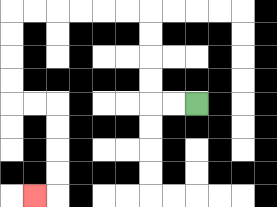{'start': '[8, 4]', 'end': '[1, 8]', 'path_directions': 'L,L,U,U,U,U,L,L,L,L,L,L,D,D,D,D,R,R,D,D,D,D,L', 'path_coordinates': '[[8, 4], [7, 4], [6, 4], [6, 3], [6, 2], [6, 1], [6, 0], [5, 0], [4, 0], [3, 0], [2, 0], [1, 0], [0, 0], [0, 1], [0, 2], [0, 3], [0, 4], [1, 4], [2, 4], [2, 5], [2, 6], [2, 7], [2, 8], [1, 8]]'}